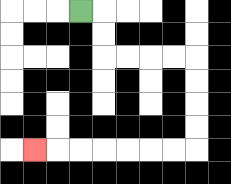{'start': '[3, 0]', 'end': '[1, 6]', 'path_directions': 'R,D,D,R,R,R,R,D,D,D,D,L,L,L,L,L,L,L', 'path_coordinates': '[[3, 0], [4, 0], [4, 1], [4, 2], [5, 2], [6, 2], [7, 2], [8, 2], [8, 3], [8, 4], [8, 5], [8, 6], [7, 6], [6, 6], [5, 6], [4, 6], [3, 6], [2, 6], [1, 6]]'}